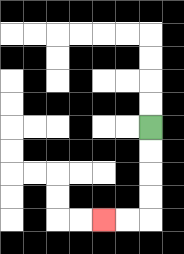{'start': '[6, 5]', 'end': '[4, 9]', 'path_directions': 'D,D,D,D,L,L', 'path_coordinates': '[[6, 5], [6, 6], [6, 7], [6, 8], [6, 9], [5, 9], [4, 9]]'}